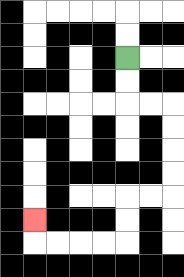{'start': '[5, 2]', 'end': '[1, 9]', 'path_directions': 'D,D,R,R,D,D,D,D,L,L,D,D,L,L,L,L,U', 'path_coordinates': '[[5, 2], [5, 3], [5, 4], [6, 4], [7, 4], [7, 5], [7, 6], [7, 7], [7, 8], [6, 8], [5, 8], [5, 9], [5, 10], [4, 10], [3, 10], [2, 10], [1, 10], [1, 9]]'}